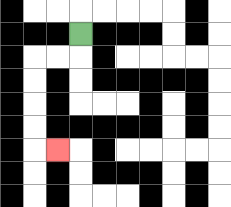{'start': '[3, 1]', 'end': '[2, 6]', 'path_directions': 'D,L,L,D,D,D,D,R', 'path_coordinates': '[[3, 1], [3, 2], [2, 2], [1, 2], [1, 3], [1, 4], [1, 5], [1, 6], [2, 6]]'}